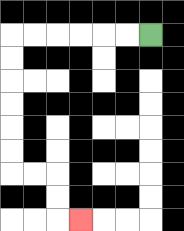{'start': '[6, 1]', 'end': '[3, 9]', 'path_directions': 'L,L,L,L,L,L,D,D,D,D,D,D,R,R,D,D,R', 'path_coordinates': '[[6, 1], [5, 1], [4, 1], [3, 1], [2, 1], [1, 1], [0, 1], [0, 2], [0, 3], [0, 4], [0, 5], [0, 6], [0, 7], [1, 7], [2, 7], [2, 8], [2, 9], [3, 9]]'}